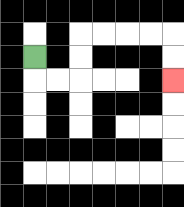{'start': '[1, 2]', 'end': '[7, 3]', 'path_directions': 'D,R,R,U,U,R,R,R,R,D,D', 'path_coordinates': '[[1, 2], [1, 3], [2, 3], [3, 3], [3, 2], [3, 1], [4, 1], [5, 1], [6, 1], [7, 1], [7, 2], [7, 3]]'}